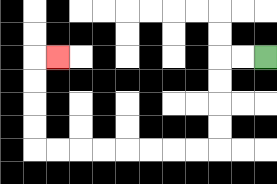{'start': '[11, 2]', 'end': '[2, 2]', 'path_directions': 'L,L,D,D,D,D,L,L,L,L,L,L,L,L,U,U,U,U,R', 'path_coordinates': '[[11, 2], [10, 2], [9, 2], [9, 3], [9, 4], [9, 5], [9, 6], [8, 6], [7, 6], [6, 6], [5, 6], [4, 6], [3, 6], [2, 6], [1, 6], [1, 5], [1, 4], [1, 3], [1, 2], [2, 2]]'}